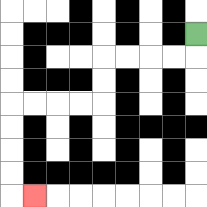{'start': '[8, 1]', 'end': '[1, 8]', 'path_directions': 'D,L,L,L,L,D,D,L,L,L,L,D,D,D,D,R', 'path_coordinates': '[[8, 1], [8, 2], [7, 2], [6, 2], [5, 2], [4, 2], [4, 3], [4, 4], [3, 4], [2, 4], [1, 4], [0, 4], [0, 5], [0, 6], [0, 7], [0, 8], [1, 8]]'}